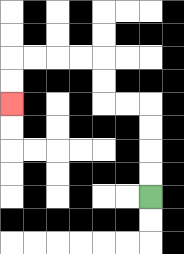{'start': '[6, 8]', 'end': '[0, 4]', 'path_directions': 'U,U,U,U,L,L,U,U,L,L,L,L,D,D', 'path_coordinates': '[[6, 8], [6, 7], [6, 6], [6, 5], [6, 4], [5, 4], [4, 4], [4, 3], [4, 2], [3, 2], [2, 2], [1, 2], [0, 2], [0, 3], [0, 4]]'}